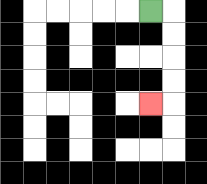{'start': '[6, 0]', 'end': '[6, 4]', 'path_directions': 'R,D,D,D,D,L', 'path_coordinates': '[[6, 0], [7, 0], [7, 1], [7, 2], [7, 3], [7, 4], [6, 4]]'}